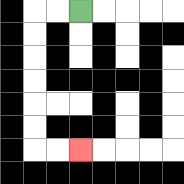{'start': '[3, 0]', 'end': '[3, 6]', 'path_directions': 'L,L,D,D,D,D,D,D,R,R', 'path_coordinates': '[[3, 0], [2, 0], [1, 0], [1, 1], [1, 2], [1, 3], [1, 4], [1, 5], [1, 6], [2, 6], [3, 6]]'}